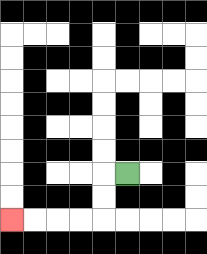{'start': '[5, 7]', 'end': '[0, 9]', 'path_directions': 'L,D,D,L,L,L,L', 'path_coordinates': '[[5, 7], [4, 7], [4, 8], [4, 9], [3, 9], [2, 9], [1, 9], [0, 9]]'}